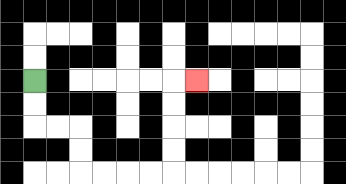{'start': '[1, 3]', 'end': '[8, 3]', 'path_directions': 'D,D,R,R,D,D,R,R,R,R,U,U,U,U,R', 'path_coordinates': '[[1, 3], [1, 4], [1, 5], [2, 5], [3, 5], [3, 6], [3, 7], [4, 7], [5, 7], [6, 7], [7, 7], [7, 6], [7, 5], [7, 4], [7, 3], [8, 3]]'}